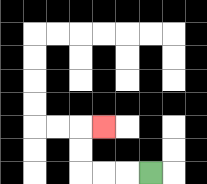{'start': '[6, 7]', 'end': '[4, 5]', 'path_directions': 'L,L,L,U,U,R', 'path_coordinates': '[[6, 7], [5, 7], [4, 7], [3, 7], [3, 6], [3, 5], [4, 5]]'}